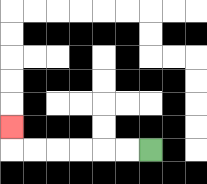{'start': '[6, 6]', 'end': '[0, 5]', 'path_directions': 'L,L,L,L,L,L,U', 'path_coordinates': '[[6, 6], [5, 6], [4, 6], [3, 6], [2, 6], [1, 6], [0, 6], [0, 5]]'}